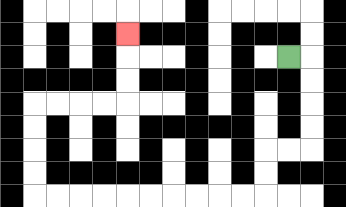{'start': '[12, 2]', 'end': '[5, 1]', 'path_directions': 'R,D,D,D,D,L,L,D,D,L,L,L,L,L,L,L,L,L,L,U,U,U,U,R,R,R,R,U,U,U', 'path_coordinates': '[[12, 2], [13, 2], [13, 3], [13, 4], [13, 5], [13, 6], [12, 6], [11, 6], [11, 7], [11, 8], [10, 8], [9, 8], [8, 8], [7, 8], [6, 8], [5, 8], [4, 8], [3, 8], [2, 8], [1, 8], [1, 7], [1, 6], [1, 5], [1, 4], [2, 4], [3, 4], [4, 4], [5, 4], [5, 3], [5, 2], [5, 1]]'}